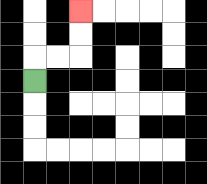{'start': '[1, 3]', 'end': '[3, 0]', 'path_directions': 'U,R,R,U,U', 'path_coordinates': '[[1, 3], [1, 2], [2, 2], [3, 2], [3, 1], [3, 0]]'}